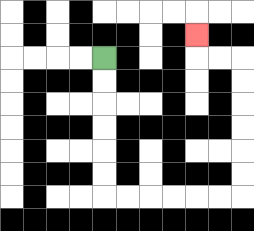{'start': '[4, 2]', 'end': '[8, 1]', 'path_directions': 'D,D,D,D,D,D,R,R,R,R,R,R,U,U,U,U,U,U,L,L,U', 'path_coordinates': '[[4, 2], [4, 3], [4, 4], [4, 5], [4, 6], [4, 7], [4, 8], [5, 8], [6, 8], [7, 8], [8, 8], [9, 8], [10, 8], [10, 7], [10, 6], [10, 5], [10, 4], [10, 3], [10, 2], [9, 2], [8, 2], [8, 1]]'}